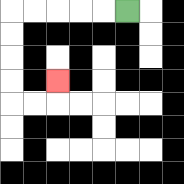{'start': '[5, 0]', 'end': '[2, 3]', 'path_directions': 'L,L,L,L,L,D,D,D,D,R,R,U', 'path_coordinates': '[[5, 0], [4, 0], [3, 0], [2, 0], [1, 0], [0, 0], [0, 1], [0, 2], [0, 3], [0, 4], [1, 4], [2, 4], [2, 3]]'}